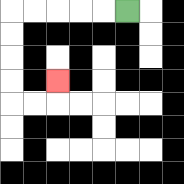{'start': '[5, 0]', 'end': '[2, 3]', 'path_directions': 'L,L,L,L,L,D,D,D,D,R,R,U', 'path_coordinates': '[[5, 0], [4, 0], [3, 0], [2, 0], [1, 0], [0, 0], [0, 1], [0, 2], [0, 3], [0, 4], [1, 4], [2, 4], [2, 3]]'}